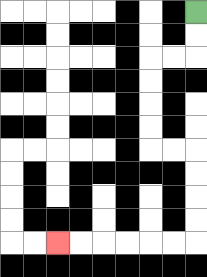{'start': '[8, 0]', 'end': '[2, 10]', 'path_directions': 'D,D,L,L,D,D,D,D,R,R,D,D,D,D,L,L,L,L,L,L', 'path_coordinates': '[[8, 0], [8, 1], [8, 2], [7, 2], [6, 2], [6, 3], [6, 4], [6, 5], [6, 6], [7, 6], [8, 6], [8, 7], [8, 8], [8, 9], [8, 10], [7, 10], [6, 10], [5, 10], [4, 10], [3, 10], [2, 10]]'}